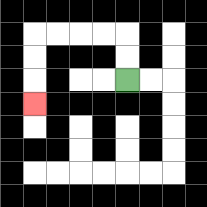{'start': '[5, 3]', 'end': '[1, 4]', 'path_directions': 'U,U,L,L,L,L,D,D,D', 'path_coordinates': '[[5, 3], [5, 2], [5, 1], [4, 1], [3, 1], [2, 1], [1, 1], [1, 2], [1, 3], [1, 4]]'}